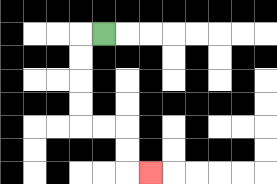{'start': '[4, 1]', 'end': '[6, 7]', 'path_directions': 'L,D,D,D,D,R,R,D,D,R', 'path_coordinates': '[[4, 1], [3, 1], [3, 2], [3, 3], [3, 4], [3, 5], [4, 5], [5, 5], [5, 6], [5, 7], [6, 7]]'}